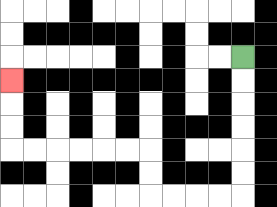{'start': '[10, 2]', 'end': '[0, 3]', 'path_directions': 'D,D,D,D,D,D,L,L,L,L,U,U,L,L,L,L,L,L,U,U,U', 'path_coordinates': '[[10, 2], [10, 3], [10, 4], [10, 5], [10, 6], [10, 7], [10, 8], [9, 8], [8, 8], [7, 8], [6, 8], [6, 7], [6, 6], [5, 6], [4, 6], [3, 6], [2, 6], [1, 6], [0, 6], [0, 5], [0, 4], [0, 3]]'}